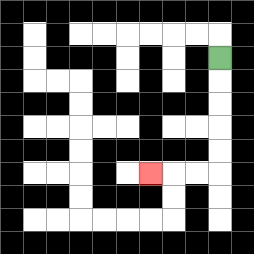{'start': '[9, 2]', 'end': '[6, 7]', 'path_directions': 'D,D,D,D,D,L,L,L', 'path_coordinates': '[[9, 2], [9, 3], [9, 4], [9, 5], [9, 6], [9, 7], [8, 7], [7, 7], [6, 7]]'}